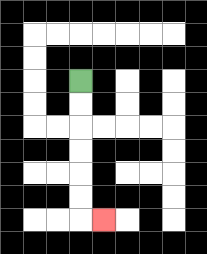{'start': '[3, 3]', 'end': '[4, 9]', 'path_directions': 'D,D,D,D,D,D,R', 'path_coordinates': '[[3, 3], [3, 4], [3, 5], [3, 6], [3, 7], [3, 8], [3, 9], [4, 9]]'}